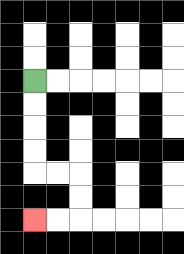{'start': '[1, 3]', 'end': '[1, 9]', 'path_directions': 'D,D,D,D,R,R,D,D,L,L', 'path_coordinates': '[[1, 3], [1, 4], [1, 5], [1, 6], [1, 7], [2, 7], [3, 7], [3, 8], [3, 9], [2, 9], [1, 9]]'}